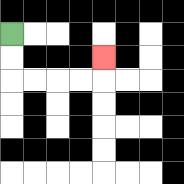{'start': '[0, 1]', 'end': '[4, 2]', 'path_directions': 'D,D,R,R,R,R,U', 'path_coordinates': '[[0, 1], [0, 2], [0, 3], [1, 3], [2, 3], [3, 3], [4, 3], [4, 2]]'}